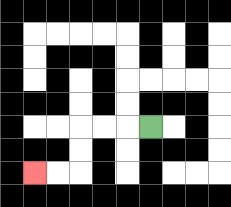{'start': '[6, 5]', 'end': '[1, 7]', 'path_directions': 'L,L,L,D,D,L,L', 'path_coordinates': '[[6, 5], [5, 5], [4, 5], [3, 5], [3, 6], [3, 7], [2, 7], [1, 7]]'}